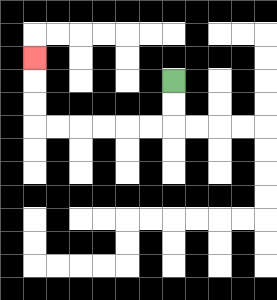{'start': '[7, 3]', 'end': '[1, 2]', 'path_directions': 'D,D,L,L,L,L,L,L,U,U,U', 'path_coordinates': '[[7, 3], [7, 4], [7, 5], [6, 5], [5, 5], [4, 5], [3, 5], [2, 5], [1, 5], [1, 4], [1, 3], [1, 2]]'}